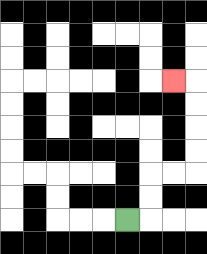{'start': '[5, 9]', 'end': '[7, 3]', 'path_directions': 'R,U,U,R,R,U,U,U,U,L', 'path_coordinates': '[[5, 9], [6, 9], [6, 8], [6, 7], [7, 7], [8, 7], [8, 6], [8, 5], [8, 4], [8, 3], [7, 3]]'}